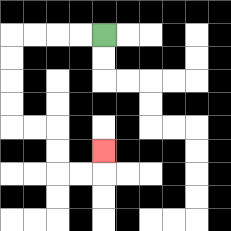{'start': '[4, 1]', 'end': '[4, 6]', 'path_directions': 'L,L,L,L,D,D,D,D,R,R,D,D,R,R,U', 'path_coordinates': '[[4, 1], [3, 1], [2, 1], [1, 1], [0, 1], [0, 2], [0, 3], [0, 4], [0, 5], [1, 5], [2, 5], [2, 6], [2, 7], [3, 7], [4, 7], [4, 6]]'}